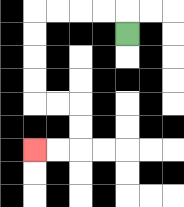{'start': '[5, 1]', 'end': '[1, 6]', 'path_directions': 'U,L,L,L,L,D,D,D,D,R,R,D,D,L,L', 'path_coordinates': '[[5, 1], [5, 0], [4, 0], [3, 0], [2, 0], [1, 0], [1, 1], [1, 2], [1, 3], [1, 4], [2, 4], [3, 4], [3, 5], [3, 6], [2, 6], [1, 6]]'}